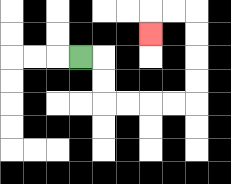{'start': '[3, 2]', 'end': '[6, 1]', 'path_directions': 'R,D,D,R,R,R,R,U,U,U,U,L,L,D', 'path_coordinates': '[[3, 2], [4, 2], [4, 3], [4, 4], [5, 4], [6, 4], [7, 4], [8, 4], [8, 3], [8, 2], [8, 1], [8, 0], [7, 0], [6, 0], [6, 1]]'}